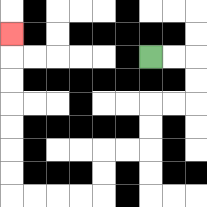{'start': '[6, 2]', 'end': '[0, 1]', 'path_directions': 'R,R,D,D,L,L,D,D,L,L,D,D,L,L,L,L,U,U,U,U,U,U,U', 'path_coordinates': '[[6, 2], [7, 2], [8, 2], [8, 3], [8, 4], [7, 4], [6, 4], [6, 5], [6, 6], [5, 6], [4, 6], [4, 7], [4, 8], [3, 8], [2, 8], [1, 8], [0, 8], [0, 7], [0, 6], [0, 5], [0, 4], [0, 3], [0, 2], [0, 1]]'}